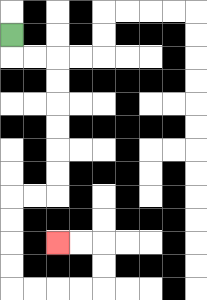{'start': '[0, 1]', 'end': '[2, 10]', 'path_directions': 'D,R,R,D,D,D,D,D,D,L,L,D,D,D,D,R,R,R,R,U,U,L,L', 'path_coordinates': '[[0, 1], [0, 2], [1, 2], [2, 2], [2, 3], [2, 4], [2, 5], [2, 6], [2, 7], [2, 8], [1, 8], [0, 8], [0, 9], [0, 10], [0, 11], [0, 12], [1, 12], [2, 12], [3, 12], [4, 12], [4, 11], [4, 10], [3, 10], [2, 10]]'}